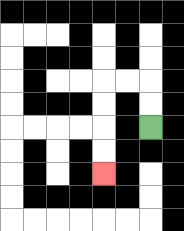{'start': '[6, 5]', 'end': '[4, 7]', 'path_directions': 'U,U,L,L,D,D,D,D', 'path_coordinates': '[[6, 5], [6, 4], [6, 3], [5, 3], [4, 3], [4, 4], [4, 5], [4, 6], [4, 7]]'}